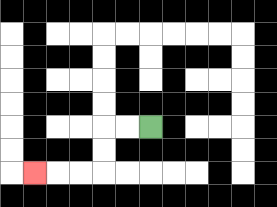{'start': '[6, 5]', 'end': '[1, 7]', 'path_directions': 'L,L,D,D,L,L,L', 'path_coordinates': '[[6, 5], [5, 5], [4, 5], [4, 6], [4, 7], [3, 7], [2, 7], [1, 7]]'}